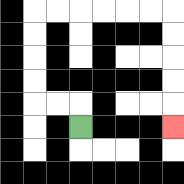{'start': '[3, 5]', 'end': '[7, 5]', 'path_directions': 'U,L,L,U,U,U,U,R,R,R,R,R,R,D,D,D,D,D', 'path_coordinates': '[[3, 5], [3, 4], [2, 4], [1, 4], [1, 3], [1, 2], [1, 1], [1, 0], [2, 0], [3, 0], [4, 0], [5, 0], [6, 0], [7, 0], [7, 1], [7, 2], [7, 3], [7, 4], [7, 5]]'}